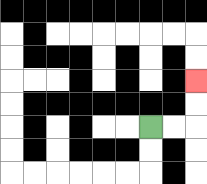{'start': '[6, 5]', 'end': '[8, 3]', 'path_directions': 'R,R,U,U', 'path_coordinates': '[[6, 5], [7, 5], [8, 5], [8, 4], [8, 3]]'}